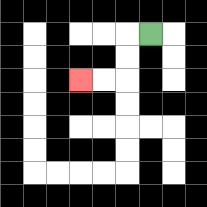{'start': '[6, 1]', 'end': '[3, 3]', 'path_directions': 'L,D,D,L,L', 'path_coordinates': '[[6, 1], [5, 1], [5, 2], [5, 3], [4, 3], [3, 3]]'}